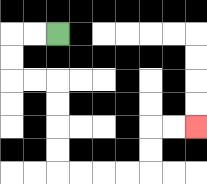{'start': '[2, 1]', 'end': '[8, 5]', 'path_directions': 'L,L,D,D,R,R,D,D,D,D,R,R,R,R,U,U,R,R', 'path_coordinates': '[[2, 1], [1, 1], [0, 1], [0, 2], [0, 3], [1, 3], [2, 3], [2, 4], [2, 5], [2, 6], [2, 7], [3, 7], [4, 7], [5, 7], [6, 7], [6, 6], [6, 5], [7, 5], [8, 5]]'}